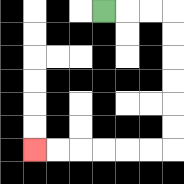{'start': '[4, 0]', 'end': '[1, 6]', 'path_directions': 'R,R,R,D,D,D,D,D,D,L,L,L,L,L,L', 'path_coordinates': '[[4, 0], [5, 0], [6, 0], [7, 0], [7, 1], [7, 2], [7, 3], [7, 4], [7, 5], [7, 6], [6, 6], [5, 6], [4, 6], [3, 6], [2, 6], [1, 6]]'}